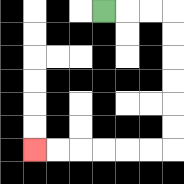{'start': '[4, 0]', 'end': '[1, 6]', 'path_directions': 'R,R,R,D,D,D,D,D,D,L,L,L,L,L,L', 'path_coordinates': '[[4, 0], [5, 0], [6, 0], [7, 0], [7, 1], [7, 2], [7, 3], [7, 4], [7, 5], [7, 6], [6, 6], [5, 6], [4, 6], [3, 6], [2, 6], [1, 6]]'}